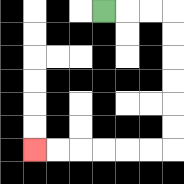{'start': '[4, 0]', 'end': '[1, 6]', 'path_directions': 'R,R,R,D,D,D,D,D,D,L,L,L,L,L,L', 'path_coordinates': '[[4, 0], [5, 0], [6, 0], [7, 0], [7, 1], [7, 2], [7, 3], [7, 4], [7, 5], [7, 6], [6, 6], [5, 6], [4, 6], [3, 6], [2, 6], [1, 6]]'}